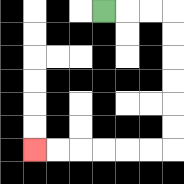{'start': '[4, 0]', 'end': '[1, 6]', 'path_directions': 'R,R,R,D,D,D,D,D,D,L,L,L,L,L,L', 'path_coordinates': '[[4, 0], [5, 0], [6, 0], [7, 0], [7, 1], [7, 2], [7, 3], [7, 4], [7, 5], [7, 6], [6, 6], [5, 6], [4, 6], [3, 6], [2, 6], [1, 6]]'}